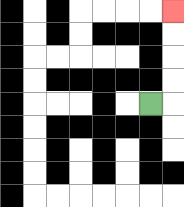{'start': '[6, 4]', 'end': '[7, 0]', 'path_directions': 'R,U,U,U,U', 'path_coordinates': '[[6, 4], [7, 4], [7, 3], [7, 2], [7, 1], [7, 0]]'}